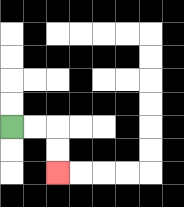{'start': '[0, 5]', 'end': '[2, 7]', 'path_directions': 'R,R,D,D', 'path_coordinates': '[[0, 5], [1, 5], [2, 5], [2, 6], [2, 7]]'}